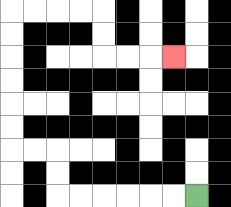{'start': '[8, 8]', 'end': '[7, 2]', 'path_directions': 'L,L,L,L,L,L,U,U,L,L,U,U,U,U,U,U,R,R,R,R,D,D,R,R,R', 'path_coordinates': '[[8, 8], [7, 8], [6, 8], [5, 8], [4, 8], [3, 8], [2, 8], [2, 7], [2, 6], [1, 6], [0, 6], [0, 5], [0, 4], [0, 3], [0, 2], [0, 1], [0, 0], [1, 0], [2, 0], [3, 0], [4, 0], [4, 1], [4, 2], [5, 2], [6, 2], [7, 2]]'}